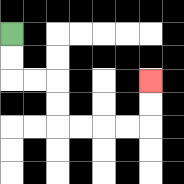{'start': '[0, 1]', 'end': '[6, 3]', 'path_directions': 'D,D,R,R,D,D,R,R,R,R,U,U', 'path_coordinates': '[[0, 1], [0, 2], [0, 3], [1, 3], [2, 3], [2, 4], [2, 5], [3, 5], [4, 5], [5, 5], [6, 5], [6, 4], [6, 3]]'}